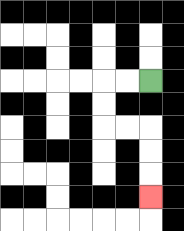{'start': '[6, 3]', 'end': '[6, 8]', 'path_directions': 'L,L,D,D,R,R,D,D,D', 'path_coordinates': '[[6, 3], [5, 3], [4, 3], [4, 4], [4, 5], [5, 5], [6, 5], [6, 6], [6, 7], [6, 8]]'}